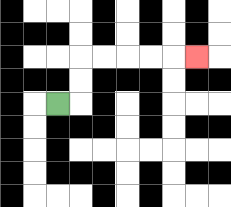{'start': '[2, 4]', 'end': '[8, 2]', 'path_directions': 'R,U,U,R,R,R,R,R', 'path_coordinates': '[[2, 4], [3, 4], [3, 3], [3, 2], [4, 2], [5, 2], [6, 2], [7, 2], [8, 2]]'}